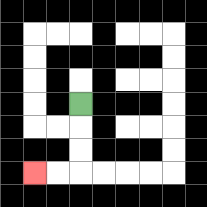{'start': '[3, 4]', 'end': '[1, 7]', 'path_directions': 'D,D,D,L,L', 'path_coordinates': '[[3, 4], [3, 5], [3, 6], [3, 7], [2, 7], [1, 7]]'}